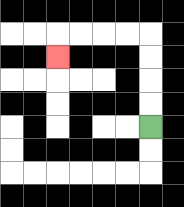{'start': '[6, 5]', 'end': '[2, 2]', 'path_directions': 'U,U,U,U,L,L,L,L,D', 'path_coordinates': '[[6, 5], [6, 4], [6, 3], [6, 2], [6, 1], [5, 1], [4, 1], [3, 1], [2, 1], [2, 2]]'}